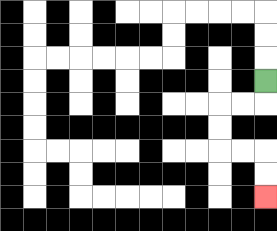{'start': '[11, 3]', 'end': '[11, 8]', 'path_directions': 'D,L,L,D,D,R,R,D,D', 'path_coordinates': '[[11, 3], [11, 4], [10, 4], [9, 4], [9, 5], [9, 6], [10, 6], [11, 6], [11, 7], [11, 8]]'}